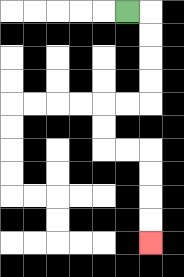{'start': '[5, 0]', 'end': '[6, 10]', 'path_directions': 'R,D,D,D,D,L,L,D,D,R,R,D,D,D,D', 'path_coordinates': '[[5, 0], [6, 0], [6, 1], [6, 2], [6, 3], [6, 4], [5, 4], [4, 4], [4, 5], [4, 6], [5, 6], [6, 6], [6, 7], [6, 8], [6, 9], [6, 10]]'}